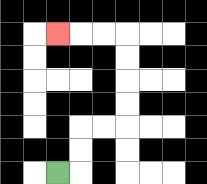{'start': '[2, 7]', 'end': '[2, 1]', 'path_directions': 'R,U,U,R,R,U,U,U,U,L,L,L', 'path_coordinates': '[[2, 7], [3, 7], [3, 6], [3, 5], [4, 5], [5, 5], [5, 4], [5, 3], [5, 2], [5, 1], [4, 1], [3, 1], [2, 1]]'}